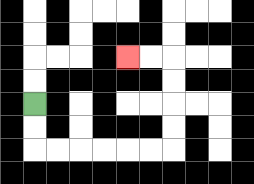{'start': '[1, 4]', 'end': '[5, 2]', 'path_directions': 'D,D,R,R,R,R,R,R,U,U,U,U,L,L', 'path_coordinates': '[[1, 4], [1, 5], [1, 6], [2, 6], [3, 6], [4, 6], [5, 6], [6, 6], [7, 6], [7, 5], [7, 4], [7, 3], [7, 2], [6, 2], [5, 2]]'}